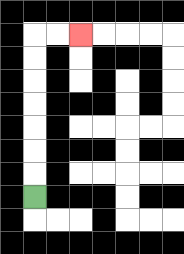{'start': '[1, 8]', 'end': '[3, 1]', 'path_directions': 'U,U,U,U,U,U,U,R,R', 'path_coordinates': '[[1, 8], [1, 7], [1, 6], [1, 5], [1, 4], [1, 3], [1, 2], [1, 1], [2, 1], [3, 1]]'}